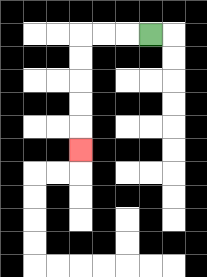{'start': '[6, 1]', 'end': '[3, 6]', 'path_directions': 'L,L,L,D,D,D,D,D', 'path_coordinates': '[[6, 1], [5, 1], [4, 1], [3, 1], [3, 2], [3, 3], [3, 4], [3, 5], [3, 6]]'}